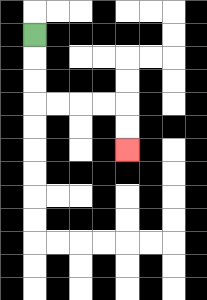{'start': '[1, 1]', 'end': '[5, 6]', 'path_directions': 'D,D,D,R,R,R,R,D,D', 'path_coordinates': '[[1, 1], [1, 2], [1, 3], [1, 4], [2, 4], [3, 4], [4, 4], [5, 4], [5, 5], [5, 6]]'}